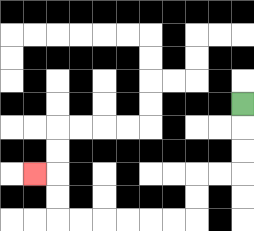{'start': '[10, 4]', 'end': '[1, 7]', 'path_directions': 'D,D,D,L,L,D,D,L,L,L,L,L,L,U,U,L', 'path_coordinates': '[[10, 4], [10, 5], [10, 6], [10, 7], [9, 7], [8, 7], [8, 8], [8, 9], [7, 9], [6, 9], [5, 9], [4, 9], [3, 9], [2, 9], [2, 8], [2, 7], [1, 7]]'}